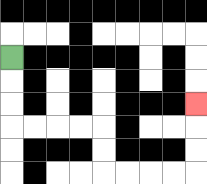{'start': '[0, 2]', 'end': '[8, 4]', 'path_directions': 'D,D,D,R,R,R,R,D,D,R,R,R,R,U,U,U', 'path_coordinates': '[[0, 2], [0, 3], [0, 4], [0, 5], [1, 5], [2, 5], [3, 5], [4, 5], [4, 6], [4, 7], [5, 7], [6, 7], [7, 7], [8, 7], [8, 6], [8, 5], [8, 4]]'}